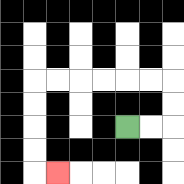{'start': '[5, 5]', 'end': '[2, 7]', 'path_directions': 'R,R,U,U,L,L,L,L,L,L,D,D,D,D,R', 'path_coordinates': '[[5, 5], [6, 5], [7, 5], [7, 4], [7, 3], [6, 3], [5, 3], [4, 3], [3, 3], [2, 3], [1, 3], [1, 4], [1, 5], [1, 6], [1, 7], [2, 7]]'}